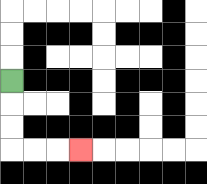{'start': '[0, 3]', 'end': '[3, 6]', 'path_directions': 'D,D,D,R,R,R', 'path_coordinates': '[[0, 3], [0, 4], [0, 5], [0, 6], [1, 6], [2, 6], [3, 6]]'}